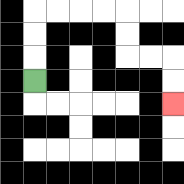{'start': '[1, 3]', 'end': '[7, 4]', 'path_directions': 'U,U,U,R,R,R,R,D,D,R,R,D,D', 'path_coordinates': '[[1, 3], [1, 2], [1, 1], [1, 0], [2, 0], [3, 0], [4, 0], [5, 0], [5, 1], [5, 2], [6, 2], [7, 2], [7, 3], [7, 4]]'}